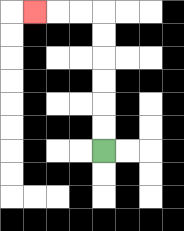{'start': '[4, 6]', 'end': '[1, 0]', 'path_directions': 'U,U,U,U,U,U,L,L,L', 'path_coordinates': '[[4, 6], [4, 5], [4, 4], [4, 3], [4, 2], [4, 1], [4, 0], [3, 0], [2, 0], [1, 0]]'}